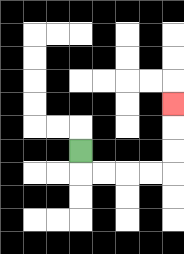{'start': '[3, 6]', 'end': '[7, 4]', 'path_directions': 'D,R,R,R,R,U,U,U', 'path_coordinates': '[[3, 6], [3, 7], [4, 7], [5, 7], [6, 7], [7, 7], [7, 6], [7, 5], [7, 4]]'}